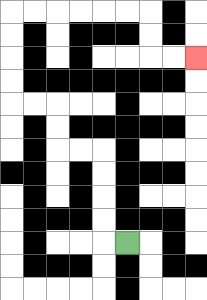{'start': '[5, 10]', 'end': '[8, 2]', 'path_directions': 'L,U,U,U,U,L,L,U,U,L,L,U,U,U,U,R,R,R,R,R,R,D,D,R,R', 'path_coordinates': '[[5, 10], [4, 10], [4, 9], [4, 8], [4, 7], [4, 6], [3, 6], [2, 6], [2, 5], [2, 4], [1, 4], [0, 4], [0, 3], [0, 2], [0, 1], [0, 0], [1, 0], [2, 0], [3, 0], [4, 0], [5, 0], [6, 0], [6, 1], [6, 2], [7, 2], [8, 2]]'}